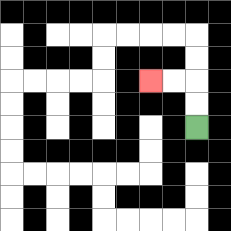{'start': '[8, 5]', 'end': '[6, 3]', 'path_directions': 'U,U,L,L', 'path_coordinates': '[[8, 5], [8, 4], [8, 3], [7, 3], [6, 3]]'}